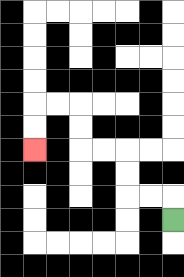{'start': '[7, 9]', 'end': '[1, 6]', 'path_directions': 'U,L,L,U,U,L,L,U,U,L,L,D,D', 'path_coordinates': '[[7, 9], [7, 8], [6, 8], [5, 8], [5, 7], [5, 6], [4, 6], [3, 6], [3, 5], [3, 4], [2, 4], [1, 4], [1, 5], [1, 6]]'}